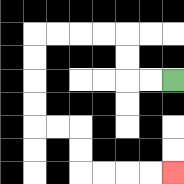{'start': '[7, 3]', 'end': '[7, 7]', 'path_directions': 'L,L,U,U,L,L,L,L,D,D,D,D,R,R,D,D,R,R,R,R', 'path_coordinates': '[[7, 3], [6, 3], [5, 3], [5, 2], [5, 1], [4, 1], [3, 1], [2, 1], [1, 1], [1, 2], [1, 3], [1, 4], [1, 5], [2, 5], [3, 5], [3, 6], [3, 7], [4, 7], [5, 7], [6, 7], [7, 7]]'}